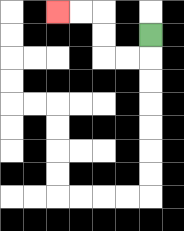{'start': '[6, 1]', 'end': '[2, 0]', 'path_directions': 'D,L,L,U,U,L,L', 'path_coordinates': '[[6, 1], [6, 2], [5, 2], [4, 2], [4, 1], [4, 0], [3, 0], [2, 0]]'}